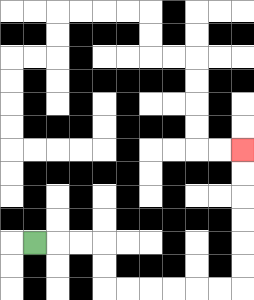{'start': '[1, 10]', 'end': '[10, 6]', 'path_directions': 'R,R,R,D,D,R,R,R,R,R,R,U,U,U,U,U,U', 'path_coordinates': '[[1, 10], [2, 10], [3, 10], [4, 10], [4, 11], [4, 12], [5, 12], [6, 12], [7, 12], [8, 12], [9, 12], [10, 12], [10, 11], [10, 10], [10, 9], [10, 8], [10, 7], [10, 6]]'}